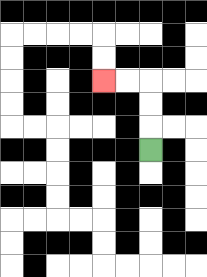{'start': '[6, 6]', 'end': '[4, 3]', 'path_directions': 'U,U,U,L,L', 'path_coordinates': '[[6, 6], [6, 5], [6, 4], [6, 3], [5, 3], [4, 3]]'}